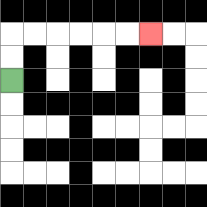{'start': '[0, 3]', 'end': '[6, 1]', 'path_directions': 'U,U,R,R,R,R,R,R', 'path_coordinates': '[[0, 3], [0, 2], [0, 1], [1, 1], [2, 1], [3, 1], [4, 1], [5, 1], [6, 1]]'}